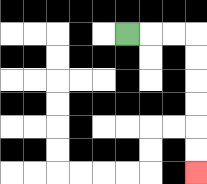{'start': '[5, 1]', 'end': '[8, 7]', 'path_directions': 'R,R,R,D,D,D,D,D,D', 'path_coordinates': '[[5, 1], [6, 1], [7, 1], [8, 1], [8, 2], [8, 3], [8, 4], [8, 5], [8, 6], [8, 7]]'}